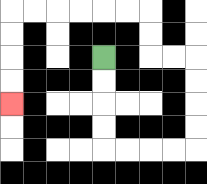{'start': '[4, 2]', 'end': '[0, 4]', 'path_directions': 'D,D,D,D,R,R,R,R,U,U,U,U,L,L,U,U,L,L,L,L,L,L,D,D,D,D', 'path_coordinates': '[[4, 2], [4, 3], [4, 4], [4, 5], [4, 6], [5, 6], [6, 6], [7, 6], [8, 6], [8, 5], [8, 4], [8, 3], [8, 2], [7, 2], [6, 2], [6, 1], [6, 0], [5, 0], [4, 0], [3, 0], [2, 0], [1, 0], [0, 0], [0, 1], [0, 2], [0, 3], [0, 4]]'}